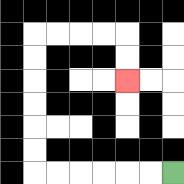{'start': '[7, 7]', 'end': '[5, 3]', 'path_directions': 'L,L,L,L,L,L,U,U,U,U,U,U,R,R,R,R,D,D', 'path_coordinates': '[[7, 7], [6, 7], [5, 7], [4, 7], [3, 7], [2, 7], [1, 7], [1, 6], [1, 5], [1, 4], [1, 3], [1, 2], [1, 1], [2, 1], [3, 1], [4, 1], [5, 1], [5, 2], [5, 3]]'}